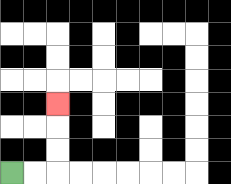{'start': '[0, 7]', 'end': '[2, 4]', 'path_directions': 'R,R,U,U,U', 'path_coordinates': '[[0, 7], [1, 7], [2, 7], [2, 6], [2, 5], [2, 4]]'}